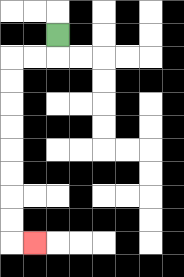{'start': '[2, 1]', 'end': '[1, 10]', 'path_directions': 'D,L,L,D,D,D,D,D,D,D,D,R', 'path_coordinates': '[[2, 1], [2, 2], [1, 2], [0, 2], [0, 3], [0, 4], [0, 5], [0, 6], [0, 7], [0, 8], [0, 9], [0, 10], [1, 10]]'}